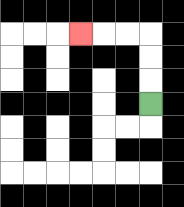{'start': '[6, 4]', 'end': '[3, 1]', 'path_directions': 'U,U,U,L,L,L', 'path_coordinates': '[[6, 4], [6, 3], [6, 2], [6, 1], [5, 1], [4, 1], [3, 1]]'}